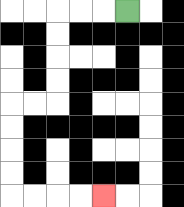{'start': '[5, 0]', 'end': '[4, 8]', 'path_directions': 'L,L,L,D,D,D,D,L,L,D,D,D,D,R,R,R,R', 'path_coordinates': '[[5, 0], [4, 0], [3, 0], [2, 0], [2, 1], [2, 2], [2, 3], [2, 4], [1, 4], [0, 4], [0, 5], [0, 6], [0, 7], [0, 8], [1, 8], [2, 8], [3, 8], [4, 8]]'}